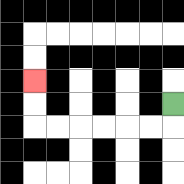{'start': '[7, 4]', 'end': '[1, 3]', 'path_directions': 'D,L,L,L,L,L,L,U,U', 'path_coordinates': '[[7, 4], [7, 5], [6, 5], [5, 5], [4, 5], [3, 5], [2, 5], [1, 5], [1, 4], [1, 3]]'}